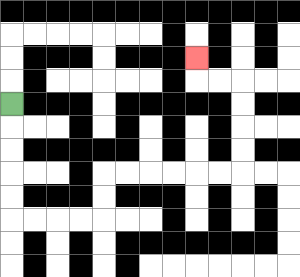{'start': '[0, 4]', 'end': '[8, 2]', 'path_directions': 'D,D,D,D,D,R,R,R,R,U,U,R,R,R,R,R,R,U,U,U,U,L,L,U', 'path_coordinates': '[[0, 4], [0, 5], [0, 6], [0, 7], [0, 8], [0, 9], [1, 9], [2, 9], [3, 9], [4, 9], [4, 8], [4, 7], [5, 7], [6, 7], [7, 7], [8, 7], [9, 7], [10, 7], [10, 6], [10, 5], [10, 4], [10, 3], [9, 3], [8, 3], [8, 2]]'}